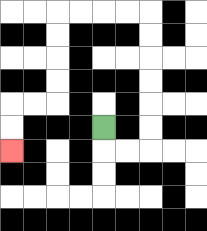{'start': '[4, 5]', 'end': '[0, 6]', 'path_directions': 'D,R,R,U,U,U,U,U,U,L,L,L,L,D,D,D,D,L,L,D,D', 'path_coordinates': '[[4, 5], [4, 6], [5, 6], [6, 6], [6, 5], [6, 4], [6, 3], [6, 2], [6, 1], [6, 0], [5, 0], [4, 0], [3, 0], [2, 0], [2, 1], [2, 2], [2, 3], [2, 4], [1, 4], [0, 4], [0, 5], [0, 6]]'}